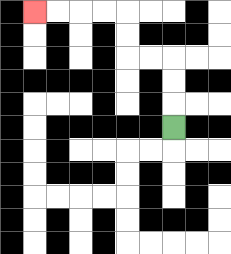{'start': '[7, 5]', 'end': '[1, 0]', 'path_directions': 'U,U,U,L,L,U,U,L,L,L,L', 'path_coordinates': '[[7, 5], [7, 4], [7, 3], [7, 2], [6, 2], [5, 2], [5, 1], [5, 0], [4, 0], [3, 0], [2, 0], [1, 0]]'}